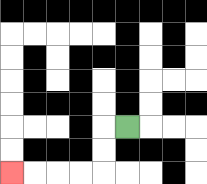{'start': '[5, 5]', 'end': '[0, 7]', 'path_directions': 'L,D,D,L,L,L,L', 'path_coordinates': '[[5, 5], [4, 5], [4, 6], [4, 7], [3, 7], [2, 7], [1, 7], [0, 7]]'}